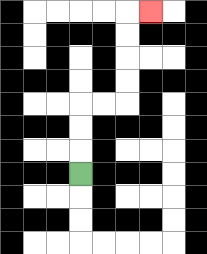{'start': '[3, 7]', 'end': '[6, 0]', 'path_directions': 'U,U,U,R,R,U,U,U,U,R', 'path_coordinates': '[[3, 7], [3, 6], [3, 5], [3, 4], [4, 4], [5, 4], [5, 3], [5, 2], [5, 1], [5, 0], [6, 0]]'}